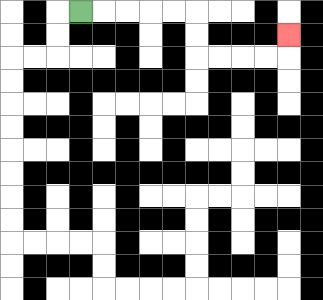{'start': '[3, 0]', 'end': '[12, 1]', 'path_directions': 'R,R,R,R,R,D,D,R,R,R,R,U', 'path_coordinates': '[[3, 0], [4, 0], [5, 0], [6, 0], [7, 0], [8, 0], [8, 1], [8, 2], [9, 2], [10, 2], [11, 2], [12, 2], [12, 1]]'}